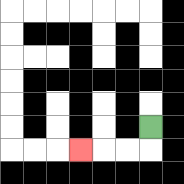{'start': '[6, 5]', 'end': '[3, 6]', 'path_directions': 'D,L,L,L', 'path_coordinates': '[[6, 5], [6, 6], [5, 6], [4, 6], [3, 6]]'}